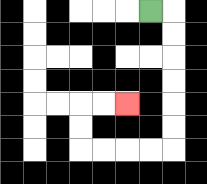{'start': '[6, 0]', 'end': '[5, 4]', 'path_directions': 'R,D,D,D,D,D,D,L,L,L,L,U,U,R,R', 'path_coordinates': '[[6, 0], [7, 0], [7, 1], [7, 2], [7, 3], [7, 4], [7, 5], [7, 6], [6, 6], [5, 6], [4, 6], [3, 6], [3, 5], [3, 4], [4, 4], [5, 4]]'}